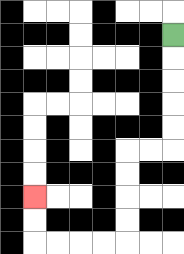{'start': '[7, 1]', 'end': '[1, 8]', 'path_directions': 'D,D,D,D,D,L,L,D,D,D,D,L,L,L,L,U,U', 'path_coordinates': '[[7, 1], [7, 2], [7, 3], [7, 4], [7, 5], [7, 6], [6, 6], [5, 6], [5, 7], [5, 8], [5, 9], [5, 10], [4, 10], [3, 10], [2, 10], [1, 10], [1, 9], [1, 8]]'}